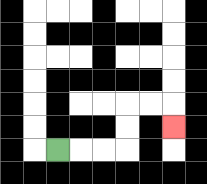{'start': '[2, 6]', 'end': '[7, 5]', 'path_directions': 'R,R,R,U,U,R,R,D', 'path_coordinates': '[[2, 6], [3, 6], [4, 6], [5, 6], [5, 5], [5, 4], [6, 4], [7, 4], [7, 5]]'}